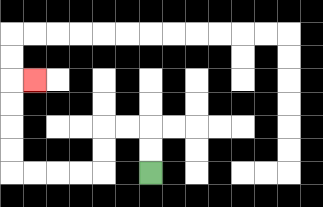{'start': '[6, 7]', 'end': '[1, 3]', 'path_directions': 'U,U,L,L,D,D,L,L,L,L,U,U,U,U,R', 'path_coordinates': '[[6, 7], [6, 6], [6, 5], [5, 5], [4, 5], [4, 6], [4, 7], [3, 7], [2, 7], [1, 7], [0, 7], [0, 6], [0, 5], [0, 4], [0, 3], [1, 3]]'}